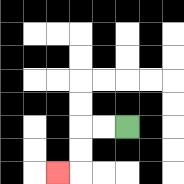{'start': '[5, 5]', 'end': '[2, 7]', 'path_directions': 'L,L,D,D,L', 'path_coordinates': '[[5, 5], [4, 5], [3, 5], [3, 6], [3, 7], [2, 7]]'}